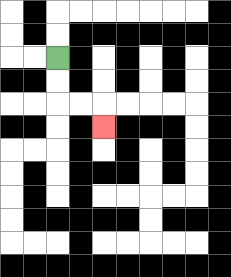{'start': '[2, 2]', 'end': '[4, 5]', 'path_directions': 'D,D,R,R,D', 'path_coordinates': '[[2, 2], [2, 3], [2, 4], [3, 4], [4, 4], [4, 5]]'}